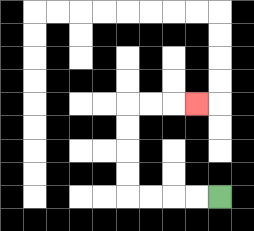{'start': '[9, 8]', 'end': '[8, 4]', 'path_directions': 'L,L,L,L,U,U,U,U,R,R,R', 'path_coordinates': '[[9, 8], [8, 8], [7, 8], [6, 8], [5, 8], [5, 7], [5, 6], [5, 5], [5, 4], [6, 4], [7, 4], [8, 4]]'}